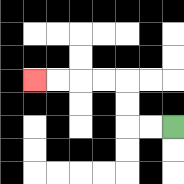{'start': '[7, 5]', 'end': '[1, 3]', 'path_directions': 'L,L,U,U,L,L,L,L', 'path_coordinates': '[[7, 5], [6, 5], [5, 5], [5, 4], [5, 3], [4, 3], [3, 3], [2, 3], [1, 3]]'}